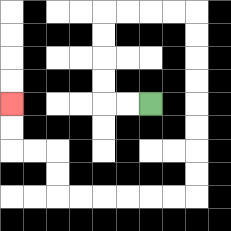{'start': '[6, 4]', 'end': '[0, 4]', 'path_directions': 'L,L,U,U,U,U,R,R,R,R,D,D,D,D,D,D,D,D,L,L,L,L,L,L,U,U,L,L,U,U', 'path_coordinates': '[[6, 4], [5, 4], [4, 4], [4, 3], [4, 2], [4, 1], [4, 0], [5, 0], [6, 0], [7, 0], [8, 0], [8, 1], [8, 2], [8, 3], [8, 4], [8, 5], [8, 6], [8, 7], [8, 8], [7, 8], [6, 8], [5, 8], [4, 8], [3, 8], [2, 8], [2, 7], [2, 6], [1, 6], [0, 6], [0, 5], [0, 4]]'}